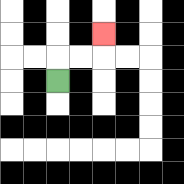{'start': '[2, 3]', 'end': '[4, 1]', 'path_directions': 'U,R,R,U', 'path_coordinates': '[[2, 3], [2, 2], [3, 2], [4, 2], [4, 1]]'}